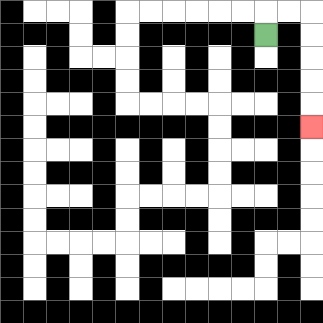{'start': '[11, 1]', 'end': '[13, 5]', 'path_directions': 'U,R,R,D,D,D,D,D', 'path_coordinates': '[[11, 1], [11, 0], [12, 0], [13, 0], [13, 1], [13, 2], [13, 3], [13, 4], [13, 5]]'}